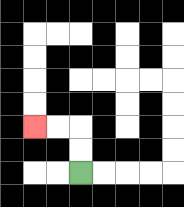{'start': '[3, 7]', 'end': '[1, 5]', 'path_directions': 'U,U,L,L', 'path_coordinates': '[[3, 7], [3, 6], [3, 5], [2, 5], [1, 5]]'}